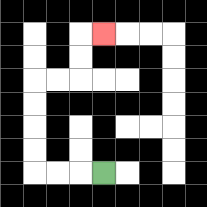{'start': '[4, 7]', 'end': '[4, 1]', 'path_directions': 'L,L,L,U,U,U,U,R,R,U,U,R', 'path_coordinates': '[[4, 7], [3, 7], [2, 7], [1, 7], [1, 6], [1, 5], [1, 4], [1, 3], [2, 3], [3, 3], [3, 2], [3, 1], [4, 1]]'}